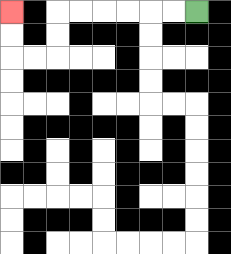{'start': '[8, 0]', 'end': '[0, 0]', 'path_directions': 'L,L,L,L,L,L,D,D,L,L,U,U', 'path_coordinates': '[[8, 0], [7, 0], [6, 0], [5, 0], [4, 0], [3, 0], [2, 0], [2, 1], [2, 2], [1, 2], [0, 2], [0, 1], [0, 0]]'}